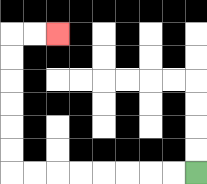{'start': '[8, 7]', 'end': '[2, 1]', 'path_directions': 'L,L,L,L,L,L,L,L,U,U,U,U,U,U,R,R', 'path_coordinates': '[[8, 7], [7, 7], [6, 7], [5, 7], [4, 7], [3, 7], [2, 7], [1, 7], [0, 7], [0, 6], [0, 5], [0, 4], [0, 3], [0, 2], [0, 1], [1, 1], [2, 1]]'}